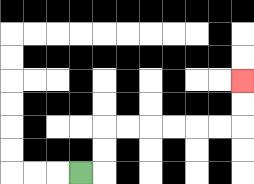{'start': '[3, 7]', 'end': '[10, 3]', 'path_directions': 'R,U,U,R,R,R,R,R,R,U,U', 'path_coordinates': '[[3, 7], [4, 7], [4, 6], [4, 5], [5, 5], [6, 5], [7, 5], [8, 5], [9, 5], [10, 5], [10, 4], [10, 3]]'}